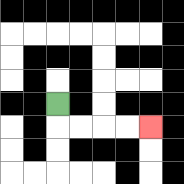{'start': '[2, 4]', 'end': '[6, 5]', 'path_directions': 'D,R,R,R,R', 'path_coordinates': '[[2, 4], [2, 5], [3, 5], [4, 5], [5, 5], [6, 5]]'}